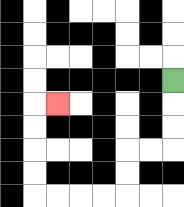{'start': '[7, 3]', 'end': '[2, 4]', 'path_directions': 'D,D,D,L,L,D,D,L,L,L,L,U,U,U,U,R', 'path_coordinates': '[[7, 3], [7, 4], [7, 5], [7, 6], [6, 6], [5, 6], [5, 7], [5, 8], [4, 8], [3, 8], [2, 8], [1, 8], [1, 7], [1, 6], [1, 5], [1, 4], [2, 4]]'}